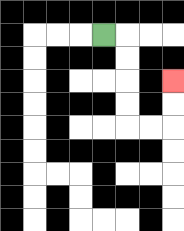{'start': '[4, 1]', 'end': '[7, 3]', 'path_directions': 'R,D,D,D,D,R,R,U,U', 'path_coordinates': '[[4, 1], [5, 1], [5, 2], [5, 3], [5, 4], [5, 5], [6, 5], [7, 5], [7, 4], [7, 3]]'}